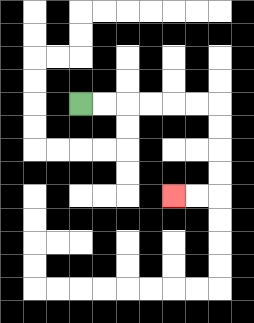{'start': '[3, 4]', 'end': '[7, 8]', 'path_directions': 'R,R,R,R,R,R,D,D,D,D,L,L', 'path_coordinates': '[[3, 4], [4, 4], [5, 4], [6, 4], [7, 4], [8, 4], [9, 4], [9, 5], [9, 6], [9, 7], [9, 8], [8, 8], [7, 8]]'}